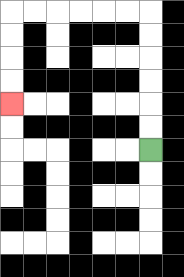{'start': '[6, 6]', 'end': '[0, 4]', 'path_directions': 'U,U,U,U,U,U,L,L,L,L,L,L,D,D,D,D', 'path_coordinates': '[[6, 6], [6, 5], [6, 4], [6, 3], [6, 2], [6, 1], [6, 0], [5, 0], [4, 0], [3, 0], [2, 0], [1, 0], [0, 0], [0, 1], [0, 2], [0, 3], [0, 4]]'}